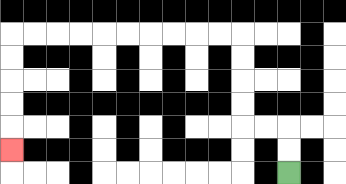{'start': '[12, 7]', 'end': '[0, 6]', 'path_directions': 'U,U,L,L,U,U,U,U,L,L,L,L,L,L,L,L,L,L,D,D,D,D,D', 'path_coordinates': '[[12, 7], [12, 6], [12, 5], [11, 5], [10, 5], [10, 4], [10, 3], [10, 2], [10, 1], [9, 1], [8, 1], [7, 1], [6, 1], [5, 1], [4, 1], [3, 1], [2, 1], [1, 1], [0, 1], [0, 2], [0, 3], [0, 4], [0, 5], [0, 6]]'}